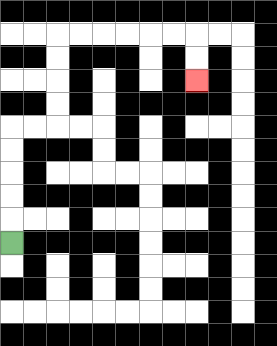{'start': '[0, 10]', 'end': '[8, 3]', 'path_directions': 'U,U,U,U,U,R,R,U,U,U,U,R,R,R,R,R,R,D,D', 'path_coordinates': '[[0, 10], [0, 9], [0, 8], [0, 7], [0, 6], [0, 5], [1, 5], [2, 5], [2, 4], [2, 3], [2, 2], [2, 1], [3, 1], [4, 1], [5, 1], [6, 1], [7, 1], [8, 1], [8, 2], [8, 3]]'}